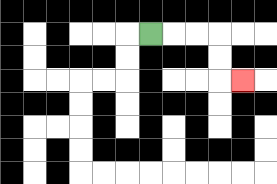{'start': '[6, 1]', 'end': '[10, 3]', 'path_directions': 'R,R,R,D,D,R', 'path_coordinates': '[[6, 1], [7, 1], [8, 1], [9, 1], [9, 2], [9, 3], [10, 3]]'}